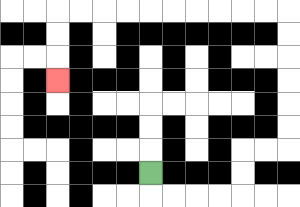{'start': '[6, 7]', 'end': '[2, 3]', 'path_directions': 'D,R,R,R,R,U,U,R,R,U,U,U,U,U,U,L,L,L,L,L,L,L,L,L,L,D,D,D', 'path_coordinates': '[[6, 7], [6, 8], [7, 8], [8, 8], [9, 8], [10, 8], [10, 7], [10, 6], [11, 6], [12, 6], [12, 5], [12, 4], [12, 3], [12, 2], [12, 1], [12, 0], [11, 0], [10, 0], [9, 0], [8, 0], [7, 0], [6, 0], [5, 0], [4, 0], [3, 0], [2, 0], [2, 1], [2, 2], [2, 3]]'}